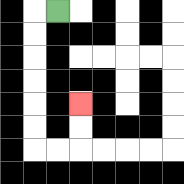{'start': '[2, 0]', 'end': '[3, 4]', 'path_directions': 'L,D,D,D,D,D,D,R,R,U,U', 'path_coordinates': '[[2, 0], [1, 0], [1, 1], [1, 2], [1, 3], [1, 4], [1, 5], [1, 6], [2, 6], [3, 6], [3, 5], [3, 4]]'}